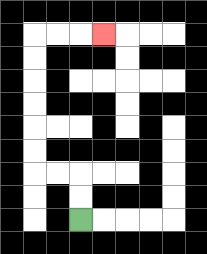{'start': '[3, 9]', 'end': '[4, 1]', 'path_directions': 'U,U,L,L,U,U,U,U,U,U,R,R,R', 'path_coordinates': '[[3, 9], [3, 8], [3, 7], [2, 7], [1, 7], [1, 6], [1, 5], [1, 4], [1, 3], [1, 2], [1, 1], [2, 1], [3, 1], [4, 1]]'}